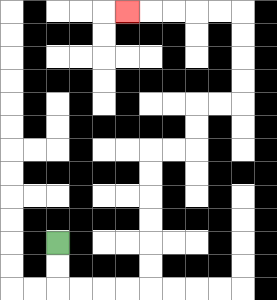{'start': '[2, 10]', 'end': '[5, 0]', 'path_directions': 'D,D,R,R,R,R,U,U,U,U,U,U,R,R,U,U,R,R,U,U,U,U,L,L,L,L,L', 'path_coordinates': '[[2, 10], [2, 11], [2, 12], [3, 12], [4, 12], [5, 12], [6, 12], [6, 11], [6, 10], [6, 9], [6, 8], [6, 7], [6, 6], [7, 6], [8, 6], [8, 5], [8, 4], [9, 4], [10, 4], [10, 3], [10, 2], [10, 1], [10, 0], [9, 0], [8, 0], [7, 0], [6, 0], [5, 0]]'}